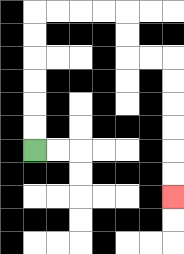{'start': '[1, 6]', 'end': '[7, 8]', 'path_directions': 'U,U,U,U,U,U,R,R,R,R,D,D,R,R,D,D,D,D,D,D', 'path_coordinates': '[[1, 6], [1, 5], [1, 4], [1, 3], [1, 2], [1, 1], [1, 0], [2, 0], [3, 0], [4, 0], [5, 0], [5, 1], [5, 2], [6, 2], [7, 2], [7, 3], [7, 4], [7, 5], [7, 6], [7, 7], [7, 8]]'}